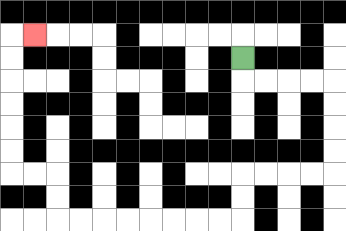{'start': '[10, 2]', 'end': '[1, 1]', 'path_directions': 'D,R,R,R,R,D,D,D,D,L,L,L,L,D,D,L,L,L,L,L,L,L,L,U,U,L,L,U,U,U,U,U,U,R', 'path_coordinates': '[[10, 2], [10, 3], [11, 3], [12, 3], [13, 3], [14, 3], [14, 4], [14, 5], [14, 6], [14, 7], [13, 7], [12, 7], [11, 7], [10, 7], [10, 8], [10, 9], [9, 9], [8, 9], [7, 9], [6, 9], [5, 9], [4, 9], [3, 9], [2, 9], [2, 8], [2, 7], [1, 7], [0, 7], [0, 6], [0, 5], [0, 4], [0, 3], [0, 2], [0, 1], [1, 1]]'}